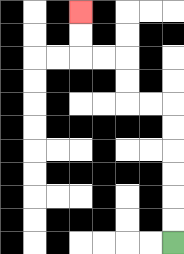{'start': '[7, 10]', 'end': '[3, 0]', 'path_directions': 'U,U,U,U,U,U,L,L,U,U,L,L,U,U', 'path_coordinates': '[[7, 10], [7, 9], [7, 8], [7, 7], [7, 6], [7, 5], [7, 4], [6, 4], [5, 4], [5, 3], [5, 2], [4, 2], [3, 2], [3, 1], [3, 0]]'}